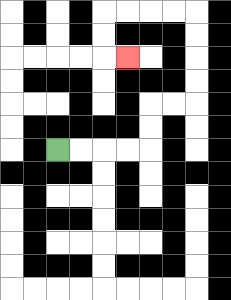{'start': '[2, 6]', 'end': '[5, 2]', 'path_directions': 'R,R,R,R,U,U,R,R,U,U,U,U,L,L,L,L,D,D,R', 'path_coordinates': '[[2, 6], [3, 6], [4, 6], [5, 6], [6, 6], [6, 5], [6, 4], [7, 4], [8, 4], [8, 3], [8, 2], [8, 1], [8, 0], [7, 0], [6, 0], [5, 0], [4, 0], [4, 1], [4, 2], [5, 2]]'}